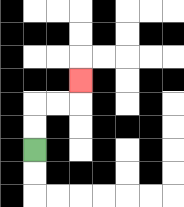{'start': '[1, 6]', 'end': '[3, 3]', 'path_directions': 'U,U,R,R,U', 'path_coordinates': '[[1, 6], [1, 5], [1, 4], [2, 4], [3, 4], [3, 3]]'}